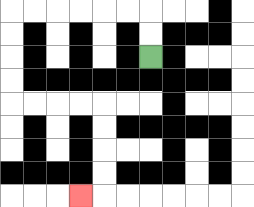{'start': '[6, 2]', 'end': '[3, 8]', 'path_directions': 'U,U,L,L,L,L,L,L,D,D,D,D,R,R,R,R,D,D,D,D,L', 'path_coordinates': '[[6, 2], [6, 1], [6, 0], [5, 0], [4, 0], [3, 0], [2, 0], [1, 0], [0, 0], [0, 1], [0, 2], [0, 3], [0, 4], [1, 4], [2, 4], [3, 4], [4, 4], [4, 5], [4, 6], [4, 7], [4, 8], [3, 8]]'}